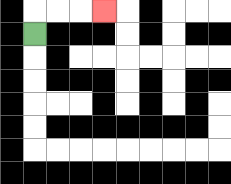{'start': '[1, 1]', 'end': '[4, 0]', 'path_directions': 'U,R,R,R', 'path_coordinates': '[[1, 1], [1, 0], [2, 0], [3, 0], [4, 0]]'}